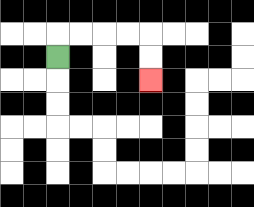{'start': '[2, 2]', 'end': '[6, 3]', 'path_directions': 'U,R,R,R,R,D,D', 'path_coordinates': '[[2, 2], [2, 1], [3, 1], [4, 1], [5, 1], [6, 1], [6, 2], [6, 3]]'}